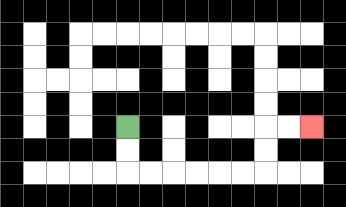{'start': '[5, 5]', 'end': '[13, 5]', 'path_directions': 'D,D,R,R,R,R,R,R,U,U,R,R', 'path_coordinates': '[[5, 5], [5, 6], [5, 7], [6, 7], [7, 7], [8, 7], [9, 7], [10, 7], [11, 7], [11, 6], [11, 5], [12, 5], [13, 5]]'}